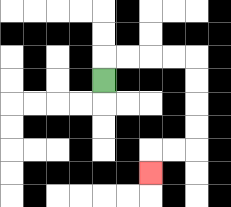{'start': '[4, 3]', 'end': '[6, 7]', 'path_directions': 'U,R,R,R,R,D,D,D,D,L,L,D', 'path_coordinates': '[[4, 3], [4, 2], [5, 2], [6, 2], [7, 2], [8, 2], [8, 3], [8, 4], [8, 5], [8, 6], [7, 6], [6, 6], [6, 7]]'}